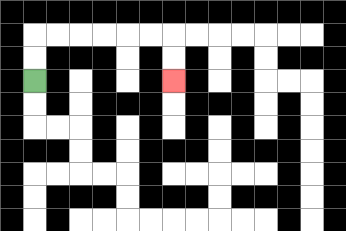{'start': '[1, 3]', 'end': '[7, 3]', 'path_directions': 'U,U,R,R,R,R,R,R,D,D', 'path_coordinates': '[[1, 3], [1, 2], [1, 1], [2, 1], [3, 1], [4, 1], [5, 1], [6, 1], [7, 1], [7, 2], [7, 3]]'}